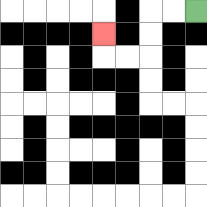{'start': '[8, 0]', 'end': '[4, 1]', 'path_directions': 'L,L,D,D,L,L,U', 'path_coordinates': '[[8, 0], [7, 0], [6, 0], [6, 1], [6, 2], [5, 2], [4, 2], [4, 1]]'}